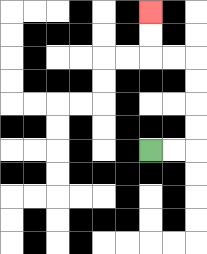{'start': '[6, 6]', 'end': '[6, 0]', 'path_directions': 'R,R,U,U,U,U,L,L,U,U', 'path_coordinates': '[[6, 6], [7, 6], [8, 6], [8, 5], [8, 4], [8, 3], [8, 2], [7, 2], [6, 2], [6, 1], [6, 0]]'}